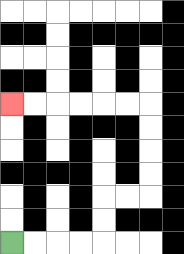{'start': '[0, 10]', 'end': '[0, 4]', 'path_directions': 'R,R,R,R,U,U,R,R,U,U,U,U,L,L,L,L,L,L', 'path_coordinates': '[[0, 10], [1, 10], [2, 10], [3, 10], [4, 10], [4, 9], [4, 8], [5, 8], [6, 8], [6, 7], [6, 6], [6, 5], [6, 4], [5, 4], [4, 4], [3, 4], [2, 4], [1, 4], [0, 4]]'}